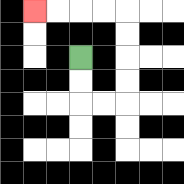{'start': '[3, 2]', 'end': '[1, 0]', 'path_directions': 'D,D,R,R,U,U,U,U,L,L,L,L', 'path_coordinates': '[[3, 2], [3, 3], [3, 4], [4, 4], [5, 4], [5, 3], [5, 2], [5, 1], [5, 0], [4, 0], [3, 0], [2, 0], [1, 0]]'}